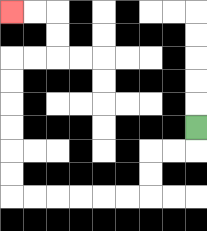{'start': '[8, 5]', 'end': '[0, 0]', 'path_directions': 'D,L,L,D,D,L,L,L,L,L,L,U,U,U,U,U,U,R,R,U,U,L,L', 'path_coordinates': '[[8, 5], [8, 6], [7, 6], [6, 6], [6, 7], [6, 8], [5, 8], [4, 8], [3, 8], [2, 8], [1, 8], [0, 8], [0, 7], [0, 6], [0, 5], [0, 4], [0, 3], [0, 2], [1, 2], [2, 2], [2, 1], [2, 0], [1, 0], [0, 0]]'}